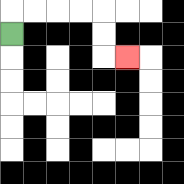{'start': '[0, 1]', 'end': '[5, 2]', 'path_directions': 'U,R,R,R,R,D,D,R', 'path_coordinates': '[[0, 1], [0, 0], [1, 0], [2, 0], [3, 0], [4, 0], [4, 1], [4, 2], [5, 2]]'}